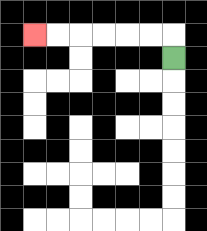{'start': '[7, 2]', 'end': '[1, 1]', 'path_directions': 'U,L,L,L,L,L,L', 'path_coordinates': '[[7, 2], [7, 1], [6, 1], [5, 1], [4, 1], [3, 1], [2, 1], [1, 1]]'}